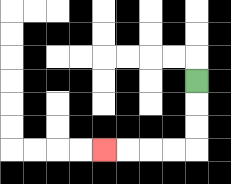{'start': '[8, 3]', 'end': '[4, 6]', 'path_directions': 'D,D,D,L,L,L,L', 'path_coordinates': '[[8, 3], [8, 4], [8, 5], [8, 6], [7, 6], [6, 6], [5, 6], [4, 6]]'}